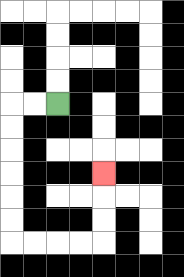{'start': '[2, 4]', 'end': '[4, 7]', 'path_directions': 'L,L,D,D,D,D,D,D,R,R,R,R,U,U,U', 'path_coordinates': '[[2, 4], [1, 4], [0, 4], [0, 5], [0, 6], [0, 7], [0, 8], [0, 9], [0, 10], [1, 10], [2, 10], [3, 10], [4, 10], [4, 9], [4, 8], [4, 7]]'}